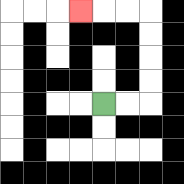{'start': '[4, 4]', 'end': '[3, 0]', 'path_directions': 'R,R,U,U,U,U,L,L,L', 'path_coordinates': '[[4, 4], [5, 4], [6, 4], [6, 3], [6, 2], [6, 1], [6, 0], [5, 0], [4, 0], [3, 0]]'}